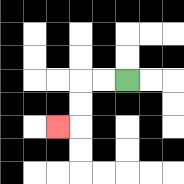{'start': '[5, 3]', 'end': '[2, 5]', 'path_directions': 'L,L,D,D,L', 'path_coordinates': '[[5, 3], [4, 3], [3, 3], [3, 4], [3, 5], [2, 5]]'}